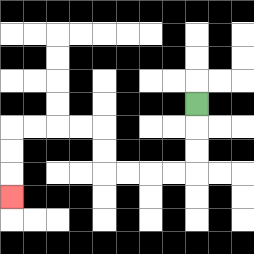{'start': '[8, 4]', 'end': '[0, 8]', 'path_directions': 'D,D,D,L,L,L,L,U,U,L,L,L,L,D,D,D', 'path_coordinates': '[[8, 4], [8, 5], [8, 6], [8, 7], [7, 7], [6, 7], [5, 7], [4, 7], [4, 6], [4, 5], [3, 5], [2, 5], [1, 5], [0, 5], [0, 6], [0, 7], [0, 8]]'}